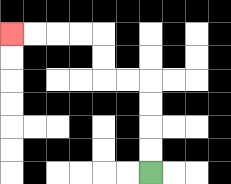{'start': '[6, 7]', 'end': '[0, 1]', 'path_directions': 'U,U,U,U,L,L,U,U,L,L,L,L', 'path_coordinates': '[[6, 7], [6, 6], [6, 5], [6, 4], [6, 3], [5, 3], [4, 3], [4, 2], [4, 1], [3, 1], [2, 1], [1, 1], [0, 1]]'}